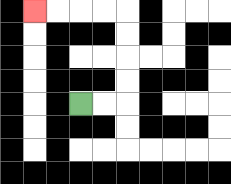{'start': '[3, 4]', 'end': '[1, 0]', 'path_directions': 'R,R,U,U,U,U,L,L,L,L', 'path_coordinates': '[[3, 4], [4, 4], [5, 4], [5, 3], [5, 2], [5, 1], [5, 0], [4, 0], [3, 0], [2, 0], [1, 0]]'}